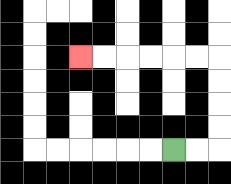{'start': '[7, 6]', 'end': '[3, 2]', 'path_directions': 'R,R,U,U,U,U,L,L,L,L,L,L', 'path_coordinates': '[[7, 6], [8, 6], [9, 6], [9, 5], [9, 4], [9, 3], [9, 2], [8, 2], [7, 2], [6, 2], [5, 2], [4, 2], [3, 2]]'}